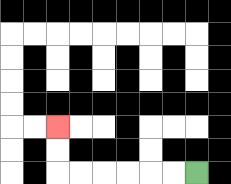{'start': '[8, 7]', 'end': '[2, 5]', 'path_directions': 'L,L,L,L,L,L,U,U', 'path_coordinates': '[[8, 7], [7, 7], [6, 7], [5, 7], [4, 7], [3, 7], [2, 7], [2, 6], [2, 5]]'}